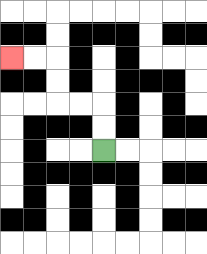{'start': '[4, 6]', 'end': '[0, 2]', 'path_directions': 'U,U,L,L,U,U,L,L', 'path_coordinates': '[[4, 6], [4, 5], [4, 4], [3, 4], [2, 4], [2, 3], [2, 2], [1, 2], [0, 2]]'}